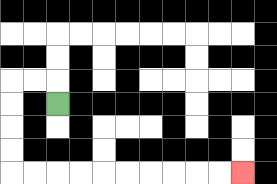{'start': '[2, 4]', 'end': '[10, 7]', 'path_directions': 'U,L,L,D,D,D,D,R,R,R,R,R,R,R,R,R,R', 'path_coordinates': '[[2, 4], [2, 3], [1, 3], [0, 3], [0, 4], [0, 5], [0, 6], [0, 7], [1, 7], [2, 7], [3, 7], [4, 7], [5, 7], [6, 7], [7, 7], [8, 7], [9, 7], [10, 7]]'}